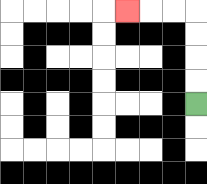{'start': '[8, 4]', 'end': '[5, 0]', 'path_directions': 'U,U,U,U,L,L,L', 'path_coordinates': '[[8, 4], [8, 3], [8, 2], [8, 1], [8, 0], [7, 0], [6, 0], [5, 0]]'}